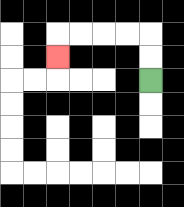{'start': '[6, 3]', 'end': '[2, 2]', 'path_directions': 'U,U,L,L,L,L,D', 'path_coordinates': '[[6, 3], [6, 2], [6, 1], [5, 1], [4, 1], [3, 1], [2, 1], [2, 2]]'}